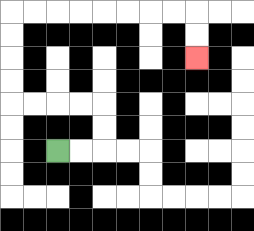{'start': '[2, 6]', 'end': '[8, 2]', 'path_directions': 'R,R,U,U,L,L,L,L,U,U,U,U,R,R,R,R,R,R,R,R,D,D', 'path_coordinates': '[[2, 6], [3, 6], [4, 6], [4, 5], [4, 4], [3, 4], [2, 4], [1, 4], [0, 4], [0, 3], [0, 2], [0, 1], [0, 0], [1, 0], [2, 0], [3, 0], [4, 0], [5, 0], [6, 0], [7, 0], [8, 0], [8, 1], [8, 2]]'}